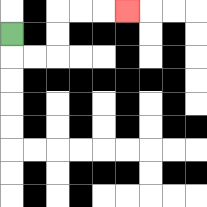{'start': '[0, 1]', 'end': '[5, 0]', 'path_directions': 'D,R,R,U,U,R,R,R', 'path_coordinates': '[[0, 1], [0, 2], [1, 2], [2, 2], [2, 1], [2, 0], [3, 0], [4, 0], [5, 0]]'}